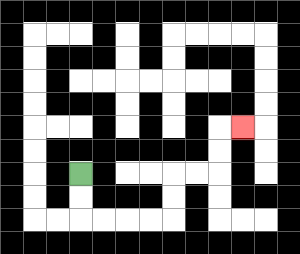{'start': '[3, 7]', 'end': '[10, 5]', 'path_directions': 'D,D,R,R,R,R,U,U,R,R,U,U,R', 'path_coordinates': '[[3, 7], [3, 8], [3, 9], [4, 9], [5, 9], [6, 9], [7, 9], [7, 8], [7, 7], [8, 7], [9, 7], [9, 6], [9, 5], [10, 5]]'}